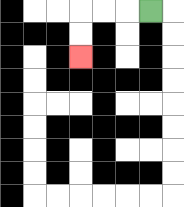{'start': '[6, 0]', 'end': '[3, 2]', 'path_directions': 'L,L,L,D,D', 'path_coordinates': '[[6, 0], [5, 0], [4, 0], [3, 0], [3, 1], [3, 2]]'}